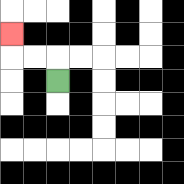{'start': '[2, 3]', 'end': '[0, 1]', 'path_directions': 'U,L,L,U', 'path_coordinates': '[[2, 3], [2, 2], [1, 2], [0, 2], [0, 1]]'}